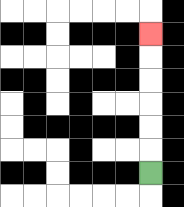{'start': '[6, 7]', 'end': '[6, 1]', 'path_directions': 'U,U,U,U,U,U', 'path_coordinates': '[[6, 7], [6, 6], [6, 5], [6, 4], [6, 3], [6, 2], [6, 1]]'}